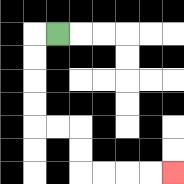{'start': '[2, 1]', 'end': '[7, 7]', 'path_directions': 'L,D,D,D,D,R,R,D,D,R,R,R,R', 'path_coordinates': '[[2, 1], [1, 1], [1, 2], [1, 3], [1, 4], [1, 5], [2, 5], [3, 5], [3, 6], [3, 7], [4, 7], [5, 7], [6, 7], [7, 7]]'}